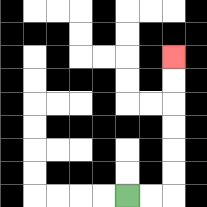{'start': '[5, 8]', 'end': '[7, 2]', 'path_directions': 'R,R,U,U,U,U,U,U', 'path_coordinates': '[[5, 8], [6, 8], [7, 8], [7, 7], [7, 6], [7, 5], [7, 4], [7, 3], [7, 2]]'}